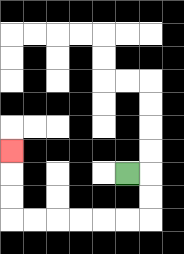{'start': '[5, 7]', 'end': '[0, 6]', 'path_directions': 'R,D,D,L,L,L,L,L,L,U,U,U', 'path_coordinates': '[[5, 7], [6, 7], [6, 8], [6, 9], [5, 9], [4, 9], [3, 9], [2, 9], [1, 9], [0, 9], [0, 8], [0, 7], [0, 6]]'}